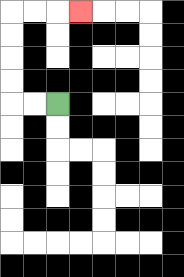{'start': '[2, 4]', 'end': '[3, 0]', 'path_directions': 'L,L,U,U,U,U,R,R,R', 'path_coordinates': '[[2, 4], [1, 4], [0, 4], [0, 3], [0, 2], [0, 1], [0, 0], [1, 0], [2, 0], [3, 0]]'}